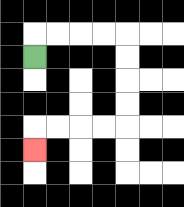{'start': '[1, 2]', 'end': '[1, 6]', 'path_directions': 'U,R,R,R,R,D,D,D,D,L,L,L,L,D', 'path_coordinates': '[[1, 2], [1, 1], [2, 1], [3, 1], [4, 1], [5, 1], [5, 2], [5, 3], [5, 4], [5, 5], [4, 5], [3, 5], [2, 5], [1, 5], [1, 6]]'}